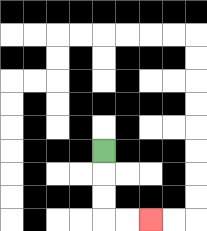{'start': '[4, 6]', 'end': '[6, 9]', 'path_directions': 'D,D,D,R,R', 'path_coordinates': '[[4, 6], [4, 7], [4, 8], [4, 9], [5, 9], [6, 9]]'}